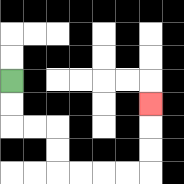{'start': '[0, 3]', 'end': '[6, 4]', 'path_directions': 'D,D,R,R,D,D,R,R,R,R,U,U,U', 'path_coordinates': '[[0, 3], [0, 4], [0, 5], [1, 5], [2, 5], [2, 6], [2, 7], [3, 7], [4, 7], [5, 7], [6, 7], [6, 6], [6, 5], [6, 4]]'}